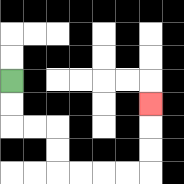{'start': '[0, 3]', 'end': '[6, 4]', 'path_directions': 'D,D,R,R,D,D,R,R,R,R,U,U,U', 'path_coordinates': '[[0, 3], [0, 4], [0, 5], [1, 5], [2, 5], [2, 6], [2, 7], [3, 7], [4, 7], [5, 7], [6, 7], [6, 6], [6, 5], [6, 4]]'}